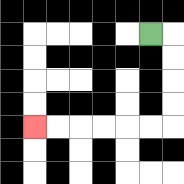{'start': '[6, 1]', 'end': '[1, 5]', 'path_directions': 'R,D,D,D,D,L,L,L,L,L,L', 'path_coordinates': '[[6, 1], [7, 1], [7, 2], [7, 3], [7, 4], [7, 5], [6, 5], [5, 5], [4, 5], [3, 5], [2, 5], [1, 5]]'}